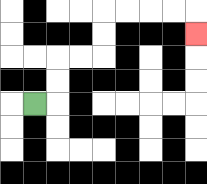{'start': '[1, 4]', 'end': '[8, 1]', 'path_directions': 'R,U,U,R,R,U,U,R,R,R,R,D', 'path_coordinates': '[[1, 4], [2, 4], [2, 3], [2, 2], [3, 2], [4, 2], [4, 1], [4, 0], [5, 0], [6, 0], [7, 0], [8, 0], [8, 1]]'}